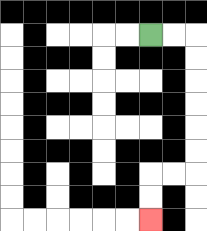{'start': '[6, 1]', 'end': '[6, 9]', 'path_directions': 'R,R,D,D,D,D,D,D,L,L,D,D', 'path_coordinates': '[[6, 1], [7, 1], [8, 1], [8, 2], [8, 3], [8, 4], [8, 5], [8, 6], [8, 7], [7, 7], [6, 7], [6, 8], [6, 9]]'}